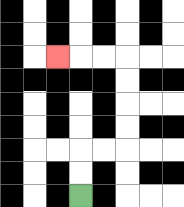{'start': '[3, 8]', 'end': '[2, 2]', 'path_directions': 'U,U,R,R,U,U,U,U,L,L,L', 'path_coordinates': '[[3, 8], [3, 7], [3, 6], [4, 6], [5, 6], [5, 5], [5, 4], [5, 3], [5, 2], [4, 2], [3, 2], [2, 2]]'}